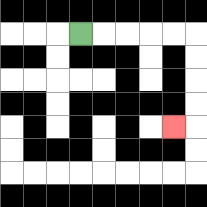{'start': '[3, 1]', 'end': '[7, 5]', 'path_directions': 'R,R,R,R,R,D,D,D,D,L', 'path_coordinates': '[[3, 1], [4, 1], [5, 1], [6, 1], [7, 1], [8, 1], [8, 2], [8, 3], [8, 4], [8, 5], [7, 5]]'}